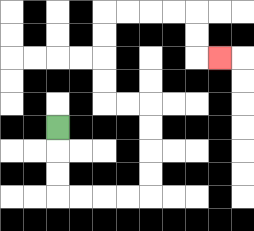{'start': '[2, 5]', 'end': '[9, 2]', 'path_directions': 'D,D,D,R,R,R,R,U,U,U,U,L,L,U,U,U,U,R,R,R,R,D,D,R', 'path_coordinates': '[[2, 5], [2, 6], [2, 7], [2, 8], [3, 8], [4, 8], [5, 8], [6, 8], [6, 7], [6, 6], [6, 5], [6, 4], [5, 4], [4, 4], [4, 3], [4, 2], [4, 1], [4, 0], [5, 0], [6, 0], [7, 0], [8, 0], [8, 1], [8, 2], [9, 2]]'}